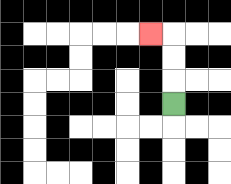{'start': '[7, 4]', 'end': '[6, 1]', 'path_directions': 'U,U,U,L', 'path_coordinates': '[[7, 4], [7, 3], [7, 2], [7, 1], [6, 1]]'}